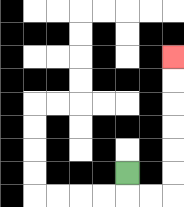{'start': '[5, 7]', 'end': '[7, 2]', 'path_directions': 'D,R,R,U,U,U,U,U,U', 'path_coordinates': '[[5, 7], [5, 8], [6, 8], [7, 8], [7, 7], [7, 6], [7, 5], [7, 4], [7, 3], [7, 2]]'}